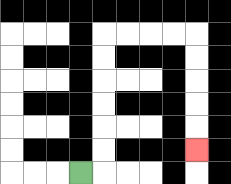{'start': '[3, 7]', 'end': '[8, 6]', 'path_directions': 'R,U,U,U,U,U,U,R,R,R,R,D,D,D,D,D', 'path_coordinates': '[[3, 7], [4, 7], [4, 6], [4, 5], [4, 4], [4, 3], [4, 2], [4, 1], [5, 1], [6, 1], [7, 1], [8, 1], [8, 2], [8, 3], [8, 4], [8, 5], [8, 6]]'}